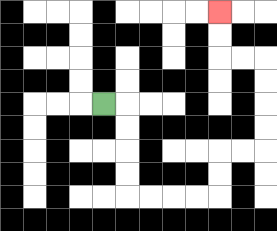{'start': '[4, 4]', 'end': '[9, 0]', 'path_directions': 'R,D,D,D,D,R,R,R,R,U,U,R,R,U,U,U,U,L,L,U,U', 'path_coordinates': '[[4, 4], [5, 4], [5, 5], [5, 6], [5, 7], [5, 8], [6, 8], [7, 8], [8, 8], [9, 8], [9, 7], [9, 6], [10, 6], [11, 6], [11, 5], [11, 4], [11, 3], [11, 2], [10, 2], [9, 2], [9, 1], [9, 0]]'}